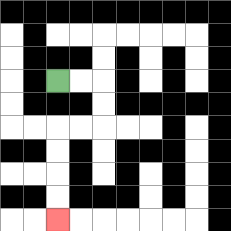{'start': '[2, 3]', 'end': '[2, 9]', 'path_directions': 'R,R,D,D,L,L,D,D,D,D', 'path_coordinates': '[[2, 3], [3, 3], [4, 3], [4, 4], [4, 5], [3, 5], [2, 5], [2, 6], [2, 7], [2, 8], [2, 9]]'}